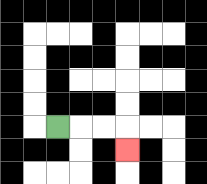{'start': '[2, 5]', 'end': '[5, 6]', 'path_directions': 'R,R,R,D', 'path_coordinates': '[[2, 5], [3, 5], [4, 5], [5, 5], [5, 6]]'}